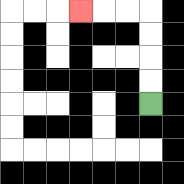{'start': '[6, 4]', 'end': '[3, 0]', 'path_directions': 'U,U,U,U,L,L,L', 'path_coordinates': '[[6, 4], [6, 3], [6, 2], [6, 1], [6, 0], [5, 0], [4, 0], [3, 0]]'}